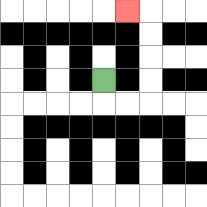{'start': '[4, 3]', 'end': '[5, 0]', 'path_directions': 'D,R,R,U,U,U,U,L', 'path_coordinates': '[[4, 3], [4, 4], [5, 4], [6, 4], [6, 3], [6, 2], [6, 1], [6, 0], [5, 0]]'}